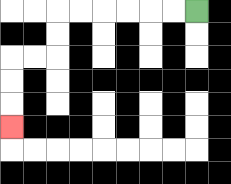{'start': '[8, 0]', 'end': '[0, 5]', 'path_directions': 'L,L,L,L,L,L,D,D,L,L,D,D,D', 'path_coordinates': '[[8, 0], [7, 0], [6, 0], [5, 0], [4, 0], [3, 0], [2, 0], [2, 1], [2, 2], [1, 2], [0, 2], [0, 3], [0, 4], [0, 5]]'}